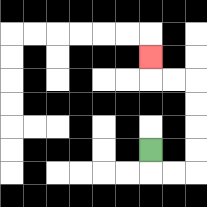{'start': '[6, 6]', 'end': '[6, 2]', 'path_directions': 'D,R,R,U,U,U,U,L,L,U', 'path_coordinates': '[[6, 6], [6, 7], [7, 7], [8, 7], [8, 6], [8, 5], [8, 4], [8, 3], [7, 3], [6, 3], [6, 2]]'}